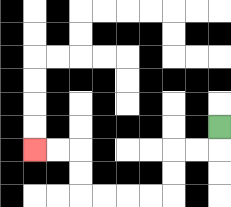{'start': '[9, 5]', 'end': '[1, 6]', 'path_directions': 'D,L,L,D,D,L,L,L,L,U,U,L,L', 'path_coordinates': '[[9, 5], [9, 6], [8, 6], [7, 6], [7, 7], [7, 8], [6, 8], [5, 8], [4, 8], [3, 8], [3, 7], [3, 6], [2, 6], [1, 6]]'}